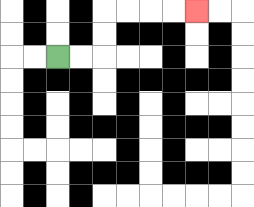{'start': '[2, 2]', 'end': '[8, 0]', 'path_directions': 'R,R,U,U,R,R,R,R', 'path_coordinates': '[[2, 2], [3, 2], [4, 2], [4, 1], [4, 0], [5, 0], [6, 0], [7, 0], [8, 0]]'}